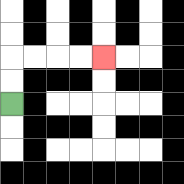{'start': '[0, 4]', 'end': '[4, 2]', 'path_directions': 'U,U,R,R,R,R', 'path_coordinates': '[[0, 4], [0, 3], [0, 2], [1, 2], [2, 2], [3, 2], [4, 2]]'}